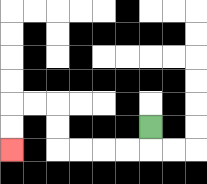{'start': '[6, 5]', 'end': '[0, 6]', 'path_directions': 'D,L,L,L,L,U,U,L,L,D,D', 'path_coordinates': '[[6, 5], [6, 6], [5, 6], [4, 6], [3, 6], [2, 6], [2, 5], [2, 4], [1, 4], [0, 4], [0, 5], [0, 6]]'}